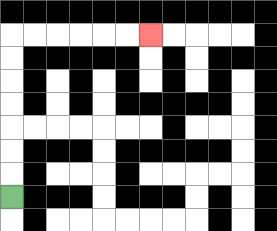{'start': '[0, 8]', 'end': '[6, 1]', 'path_directions': 'U,U,U,U,U,U,U,R,R,R,R,R,R', 'path_coordinates': '[[0, 8], [0, 7], [0, 6], [0, 5], [0, 4], [0, 3], [0, 2], [0, 1], [1, 1], [2, 1], [3, 1], [4, 1], [5, 1], [6, 1]]'}